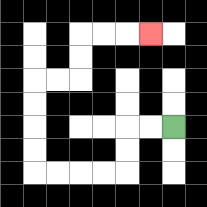{'start': '[7, 5]', 'end': '[6, 1]', 'path_directions': 'L,L,D,D,L,L,L,L,U,U,U,U,R,R,U,U,R,R,R', 'path_coordinates': '[[7, 5], [6, 5], [5, 5], [5, 6], [5, 7], [4, 7], [3, 7], [2, 7], [1, 7], [1, 6], [1, 5], [1, 4], [1, 3], [2, 3], [3, 3], [3, 2], [3, 1], [4, 1], [5, 1], [6, 1]]'}